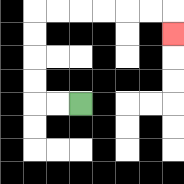{'start': '[3, 4]', 'end': '[7, 1]', 'path_directions': 'L,L,U,U,U,U,R,R,R,R,R,R,D', 'path_coordinates': '[[3, 4], [2, 4], [1, 4], [1, 3], [1, 2], [1, 1], [1, 0], [2, 0], [3, 0], [4, 0], [5, 0], [6, 0], [7, 0], [7, 1]]'}